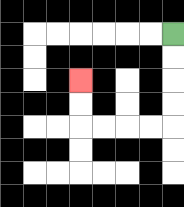{'start': '[7, 1]', 'end': '[3, 3]', 'path_directions': 'D,D,D,D,L,L,L,L,U,U', 'path_coordinates': '[[7, 1], [7, 2], [7, 3], [7, 4], [7, 5], [6, 5], [5, 5], [4, 5], [3, 5], [3, 4], [3, 3]]'}